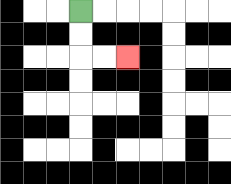{'start': '[3, 0]', 'end': '[5, 2]', 'path_directions': 'D,D,R,R', 'path_coordinates': '[[3, 0], [3, 1], [3, 2], [4, 2], [5, 2]]'}